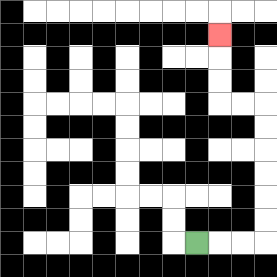{'start': '[8, 10]', 'end': '[9, 1]', 'path_directions': 'R,R,R,U,U,U,U,U,U,L,L,U,U,U', 'path_coordinates': '[[8, 10], [9, 10], [10, 10], [11, 10], [11, 9], [11, 8], [11, 7], [11, 6], [11, 5], [11, 4], [10, 4], [9, 4], [9, 3], [9, 2], [9, 1]]'}